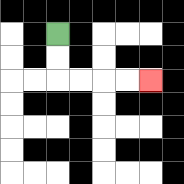{'start': '[2, 1]', 'end': '[6, 3]', 'path_directions': 'D,D,R,R,R,R', 'path_coordinates': '[[2, 1], [2, 2], [2, 3], [3, 3], [4, 3], [5, 3], [6, 3]]'}